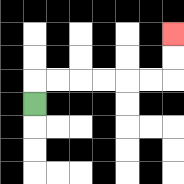{'start': '[1, 4]', 'end': '[7, 1]', 'path_directions': 'U,R,R,R,R,R,R,U,U', 'path_coordinates': '[[1, 4], [1, 3], [2, 3], [3, 3], [4, 3], [5, 3], [6, 3], [7, 3], [7, 2], [7, 1]]'}